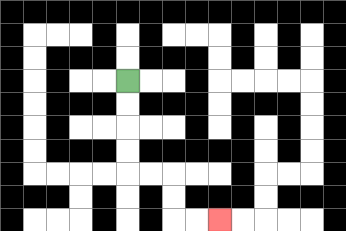{'start': '[5, 3]', 'end': '[9, 9]', 'path_directions': 'D,D,D,D,R,R,D,D,R,R', 'path_coordinates': '[[5, 3], [5, 4], [5, 5], [5, 6], [5, 7], [6, 7], [7, 7], [7, 8], [7, 9], [8, 9], [9, 9]]'}